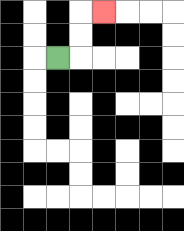{'start': '[2, 2]', 'end': '[4, 0]', 'path_directions': 'R,U,U,R', 'path_coordinates': '[[2, 2], [3, 2], [3, 1], [3, 0], [4, 0]]'}